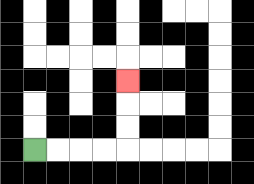{'start': '[1, 6]', 'end': '[5, 3]', 'path_directions': 'R,R,R,R,U,U,U', 'path_coordinates': '[[1, 6], [2, 6], [3, 6], [4, 6], [5, 6], [5, 5], [5, 4], [5, 3]]'}